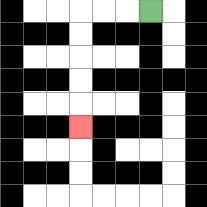{'start': '[6, 0]', 'end': '[3, 5]', 'path_directions': 'L,L,L,D,D,D,D,D', 'path_coordinates': '[[6, 0], [5, 0], [4, 0], [3, 0], [3, 1], [3, 2], [3, 3], [3, 4], [3, 5]]'}